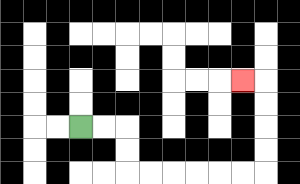{'start': '[3, 5]', 'end': '[10, 3]', 'path_directions': 'R,R,D,D,R,R,R,R,R,R,U,U,U,U,L', 'path_coordinates': '[[3, 5], [4, 5], [5, 5], [5, 6], [5, 7], [6, 7], [7, 7], [8, 7], [9, 7], [10, 7], [11, 7], [11, 6], [11, 5], [11, 4], [11, 3], [10, 3]]'}